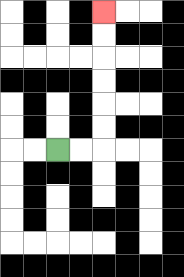{'start': '[2, 6]', 'end': '[4, 0]', 'path_directions': 'R,R,U,U,U,U,U,U', 'path_coordinates': '[[2, 6], [3, 6], [4, 6], [4, 5], [4, 4], [4, 3], [4, 2], [4, 1], [4, 0]]'}